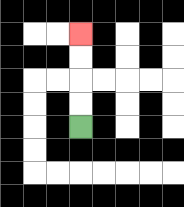{'start': '[3, 5]', 'end': '[3, 1]', 'path_directions': 'U,U,U,U', 'path_coordinates': '[[3, 5], [3, 4], [3, 3], [3, 2], [3, 1]]'}